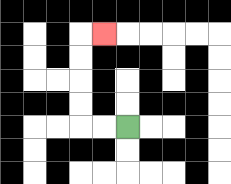{'start': '[5, 5]', 'end': '[4, 1]', 'path_directions': 'L,L,U,U,U,U,R', 'path_coordinates': '[[5, 5], [4, 5], [3, 5], [3, 4], [3, 3], [3, 2], [3, 1], [4, 1]]'}